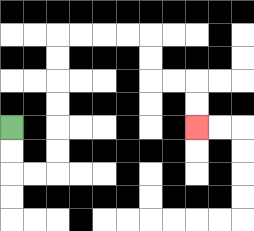{'start': '[0, 5]', 'end': '[8, 5]', 'path_directions': 'D,D,R,R,U,U,U,U,U,U,R,R,R,R,D,D,R,R,D,D', 'path_coordinates': '[[0, 5], [0, 6], [0, 7], [1, 7], [2, 7], [2, 6], [2, 5], [2, 4], [2, 3], [2, 2], [2, 1], [3, 1], [4, 1], [5, 1], [6, 1], [6, 2], [6, 3], [7, 3], [8, 3], [8, 4], [8, 5]]'}